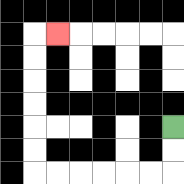{'start': '[7, 5]', 'end': '[2, 1]', 'path_directions': 'D,D,L,L,L,L,L,L,U,U,U,U,U,U,R', 'path_coordinates': '[[7, 5], [7, 6], [7, 7], [6, 7], [5, 7], [4, 7], [3, 7], [2, 7], [1, 7], [1, 6], [1, 5], [1, 4], [1, 3], [1, 2], [1, 1], [2, 1]]'}